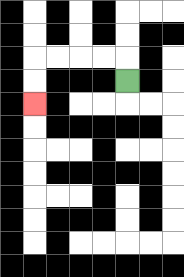{'start': '[5, 3]', 'end': '[1, 4]', 'path_directions': 'U,L,L,L,L,D,D', 'path_coordinates': '[[5, 3], [5, 2], [4, 2], [3, 2], [2, 2], [1, 2], [1, 3], [1, 4]]'}